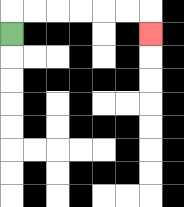{'start': '[0, 1]', 'end': '[6, 1]', 'path_directions': 'U,R,R,R,R,R,R,D', 'path_coordinates': '[[0, 1], [0, 0], [1, 0], [2, 0], [3, 0], [4, 0], [5, 0], [6, 0], [6, 1]]'}